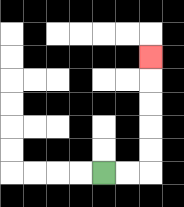{'start': '[4, 7]', 'end': '[6, 2]', 'path_directions': 'R,R,U,U,U,U,U', 'path_coordinates': '[[4, 7], [5, 7], [6, 7], [6, 6], [6, 5], [6, 4], [6, 3], [6, 2]]'}